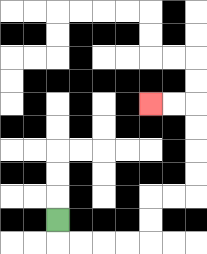{'start': '[2, 9]', 'end': '[6, 4]', 'path_directions': 'D,R,R,R,R,U,U,R,R,U,U,U,U,L,L', 'path_coordinates': '[[2, 9], [2, 10], [3, 10], [4, 10], [5, 10], [6, 10], [6, 9], [6, 8], [7, 8], [8, 8], [8, 7], [8, 6], [8, 5], [8, 4], [7, 4], [6, 4]]'}